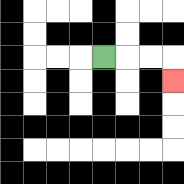{'start': '[4, 2]', 'end': '[7, 3]', 'path_directions': 'R,R,R,D', 'path_coordinates': '[[4, 2], [5, 2], [6, 2], [7, 2], [7, 3]]'}